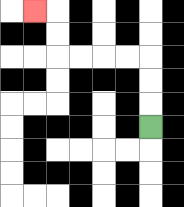{'start': '[6, 5]', 'end': '[1, 0]', 'path_directions': 'U,U,U,L,L,L,L,U,U,L', 'path_coordinates': '[[6, 5], [6, 4], [6, 3], [6, 2], [5, 2], [4, 2], [3, 2], [2, 2], [2, 1], [2, 0], [1, 0]]'}